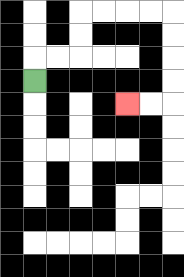{'start': '[1, 3]', 'end': '[5, 4]', 'path_directions': 'U,R,R,U,U,R,R,R,R,D,D,D,D,L,L', 'path_coordinates': '[[1, 3], [1, 2], [2, 2], [3, 2], [3, 1], [3, 0], [4, 0], [5, 0], [6, 0], [7, 0], [7, 1], [7, 2], [7, 3], [7, 4], [6, 4], [5, 4]]'}